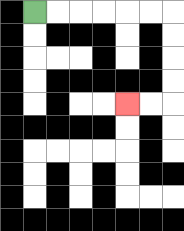{'start': '[1, 0]', 'end': '[5, 4]', 'path_directions': 'R,R,R,R,R,R,D,D,D,D,L,L', 'path_coordinates': '[[1, 0], [2, 0], [3, 0], [4, 0], [5, 0], [6, 0], [7, 0], [7, 1], [7, 2], [7, 3], [7, 4], [6, 4], [5, 4]]'}